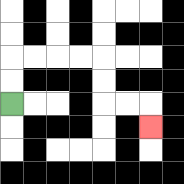{'start': '[0, 4]', 'end': '[6, 5]', 'path_directions': 'U,U,R,R,R,R,D,D,R,R,D', 'path_coordinates': '[[0, 4], [0, 3], [0, 2], [1, 2], [2, 2], [3, 2], [4, 2], [4, 3], [4, 4], [5, 4], [6, 4], [6, 5]]'}